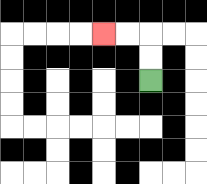{'start': '[6, 3]', 'end': '[4, 1]', 'path_directions': 'U,U,L,L', 'path_coordinates': '[[6, 3], [6, 2], [6, 1], [5, 1], [4, 1]]'}